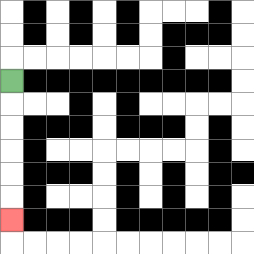{'start': '[0, 3]', 'end': '[0, 9]', 'path_directions': 'D,D,D,D,D,D', 'path_coordinates': '[[0, 3], [0, 4], [0, 5], [0, 6], [0, 7], [0, 8], [0, 9]]'}